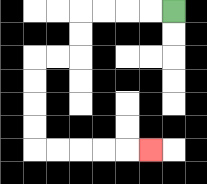{'start': '[7, 0]', 'end': '[6, 6]', 'path_directions': 'L,L,L,L,D,D,L,L,D,D,D,D,R,R,R,R,R', 'path_coordinates': '[[7, 0], [6, 0], [5, 0], [4, 0], [3, 0], [3, 1], [3, 2], [2, 2], [1, 2], [1, 3], [1, 4], [1, 5], [1, 6], [2, 6], [3, 6], [4, 6], [5, 6], [6, 6]]'}